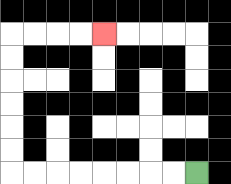{'start': '[8, 7]', 'end': '[4, 1]', 'path_directions': 'L,L,L,L,L,L,L,L,U,U,U,U,U,U,R,R,R,R', 'path_coordinates': '[[8, 7], [7, 7], [6, 7], [5, 7], [4, 7], [3, 7], [2, 7], [1, 7], [0, 7], [0, 6], [0, 5], [0, 4], [0, 3], [0, 2], [0, 1], [1, 1], [2, 1], [3, 1], [4, 1]]'}